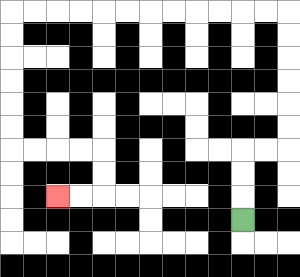{'start': '[10, 9]', 'end': '[2, 8]', 'path_directions': 'U,U,U,R,R,U,U,U,U,U,U,L,L,L,L,L,L,L,L,L,L,L,L,D,D,D,D,D,D,R,R,R,R,D,D,L,L', 'path_coordinates': '[[10, 9], [10, 8], [10, 7], [10, 6], [11, 6], [12, 6], [12, 5], [12, 4], [12, 3], [12, 2], [12, 1], [12, 0], [11, 0], [10, 0], [9, 0], [8, 0], [7, 0], [6, 0], [5, 0], [4, 0], [3, 0], [2, 0], [1, 0], [0, 0], [0, 1], [0, 2], [0, 3], [0, 4], [0, 5], [0, 6], [1, 6], [2, 6], [3, 6], [4, 6], [4, 7], [4, 8], [3, 8], [2, 8]]'}